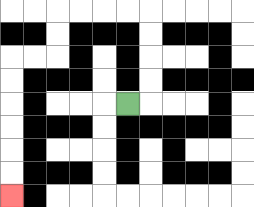{'start': '[5, 4]', 'end': '[0, 8]', 'path_directions': 'R,U,U,U,U,L,L,L,L,D,D,L,L,D,D,D,D,D,D', 'path_coordinates': '[[5, 4], [6, 4], [6, 3], [6, 2], [6, 1], [6, 0], [5, 0], [4, 0], [3, 0], [2, 0], [2, 1], [2, 2], [1, 2], [0, 2], [0, 3], [0, 4], [0, 5], [0, 6], [0, 7], [0, 8]]'}